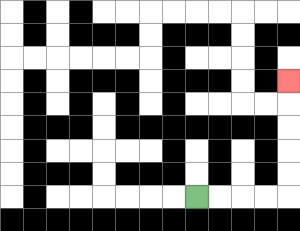{'start': '[8, 8]', 'end': '[12, 3]', 'path_directions': 'R,R,R,R,U,U,U,U,U', 'path_coordinates': '[[8, 8], [9, 8], [10, 8], [11, 8], [12, 8], [12, 7], [12, 6], [12, 5], [12, 4], [12, 3]]'}